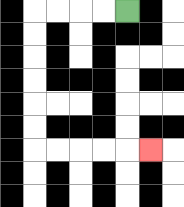{'start': '[5, 0]', 'end': '[6, 6]', 'path_directions': 'L,L,L,L,D,D,D,D,D,D,R,R,R,R,R', 'path_coordinates': '[[5, 0], [4, 0], [3, 0], [2, 0], [1, 0], [1, 1], [1, 2], [1, 3], [1, 4], [1, 5], [1, 6], [2, 6], [3, 6], [4, 6], [5, 6], [6, 6]]'}